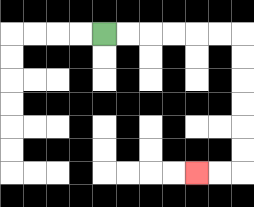{'start': '[4, 1]', 'end': '[8, 7]', 'path_directions': 'R,R,R,R,R,R,D,D,D,D,D,D,L,L', 'path_coordinates': '[[4, 1], [5, 1], [6, 1], [7, 1], [8, 1], [9, 1], [10, 1], [10, 2], [10, 3], [10, 4], [10, 5], [10, 6], [10, 7], [9, 7], [8, 7]]'}